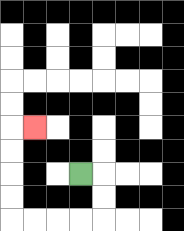{'start': '[3, 7]', 'end': '[1, 5]', 'path_directions': 'R,D,D,L,L,L,L,U,U,U,U,R', 'path_coordinates': '[[3, 7], [4, 7], [4, 8], [4, 9], [3, 9], [2, 9], [1, 9], [0, 9], [0, 8], [0, 7], [0, 6], [0, 5], [1, 5]]'}